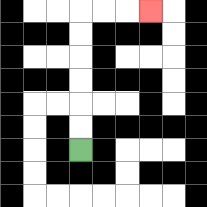{'start': '[3, 6]', 'end': '[6, 0]', 'path_directions': 'U,U,U,U,U,U,R,R,R', 'path_coordinates': '[[3, 6], [3, 5], [3, 4], [3, 3], [3, 2], [3, 1], [3, 0], [4, 0], [5, 0], [6, 0]]'}